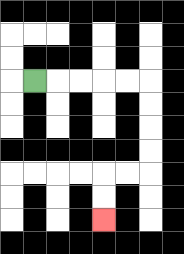{'start': '[1, 3]', 'end': '[4, 9]', 'path_directions': 'R,R,R,R,R,D,D,D,D,L,L,D,D', 'path_coordinates': '[[1, 3], [2, 3], [3, 3], [4, 3], [5, 3], [6, 3], [6, 4], [6, 5], [6, 6], [6, 7], [5, 7], [4, 7], [4, 8], [4, 9]]'}